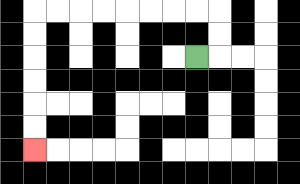{'start': '[8, 2]', 'end': '[1, 6]', 'path_directions': 'R,U,U,L,L,L,L,L,L,L,L,D,D,D,D,D,D', 'path_coordinates': '[[8, 2], [9, 2], [9, 1], [9, 0], [8, 0], [7, 0], [6, 0], [5, 0], [4, 0], [3, 0], [2, 0], [1, 0], [1, 1], [1, 2], [1, 3], [1, 4], [1, 5], [1, 6]]'}